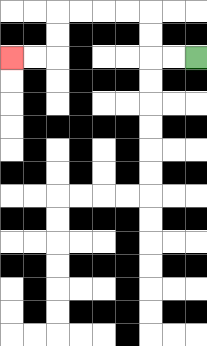{'start': '[8, 2]', 'end': '[0, 2]', 'path_directions': 'L,L,U,U,L,L,L,L,D,D,L,L', 'path_coordinates': '[[8, 2], [7, 2], [6, 2], [6, 1], [6, 0], [5, 0], [4, 0], [3, 0], [2, 0], [2, 1], [2, 2], [1, 2], [0, 2]]'}